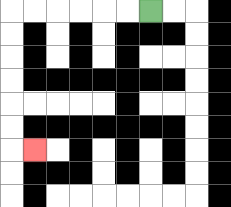{'start': '[6, 0]', 'end': '[1, 6]', 'path_directions': 'L,L,L,L,L,L,D,D,D,D,D,D,R', 'path_coordinates': '[[6, 0], [5, 0], [4, 0], [3, 0], [2, 0], [1, 0], [0, 0], [0, 1], [0, 2], [0, 3], [0, 4], [0, 5], [0, 6], [1, 6]]'}